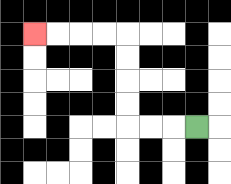{'start': '[8, 5]', 'end': '[1, 1]', 'path_directions': 'L,L,L,U,U,U,U,L,L,L,L', 'path_coordinates': '[[8, 5], [7, 5], [6, 5], [5, 5], [5, 4], [5, 3], [5, 2], [5, 1], [4, 1], [3, 1], [2, 1], [1, 1]]'}